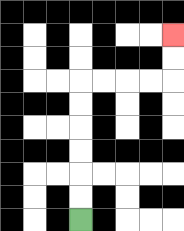{'start': '[3, 9]', 'end': '[7, 1]', 'path_directions': 'U,U,U,U,U,U,R,R,R,R,U,U', 'path_coordinates': '[[3, 9], [3, 8], [3, 7], [3, 6], [3, 5], [3, 4], [3, 3], [4, 3], [5, 3], [6, 3], [7, 3], [7, 2], [7, 1]]'}